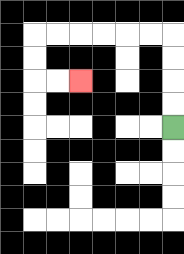{'start': '[7, 5]', 'end': '[3, 3]', 'path_directions': 'U,U,U,U,L,L,L,L,L,L,D,D,R,R', 'path_coordinates': '[[7, 5], [7, 4], [7, 3], [7, 2], [7, 1], [6, 1], [5, 1], [4, 1], [3, 1], [2, 1], [1, 1], [1, 2], [1, 3], [2, 3], [3, 3]]'}